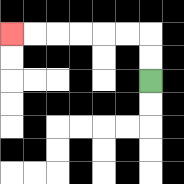{'start': '[6, 3]', 'end': '[0, 1]', 'path_directions': 'U,U,L,L,L,L,L,L', 'path_coordinates': '[[6, 3], [6, 2], [6, 1], [5, 1], [4, 1], [3, 1], [2, 1], [1, 1], [0, 1]]'}